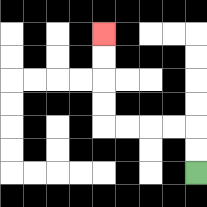{'start': '[8, 7]', 'end': '[4, 1]', 'path_directions': 'U,U,L,L,L,L,U,U,U,U', 'path_coordinates': '[[8, 7], [8, 6], [8, 5], [7, 5], [6, 5], [5, 5], [4, 5], [4, 4], [4, 3], [4, 2], [4, 1]]'}